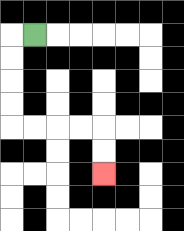{'start': '[1, 1]', 'end': '[4, 7]', 'path_directions': 'L,D,D,D,D,R,R,R,R,D,D', 'path_coordinates': '[[1, 1], [0, 1], [0, 2], [0, 3], [0, 4], [0, 5], [1, 5], [2, 5], [3, 5], [4, 5], [4, 6], [4, 7]]'}